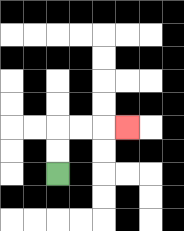{'start': '[2, 7]', 'end': '[5, 5]', 'path_directions': 'U,U,R,R,R', 'path_coordinates': '[[2, 7], [2, 6], [2, 5], [3, 5], [4, 5], [5, 5]]'}